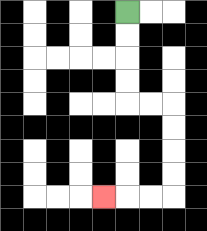{'start': '[5, 0]', 'end': '[4, 8]', 'path_directions': 'D,D,D,D,R,R,D,D,D,D,L,L,L', 'path_coordinates': '[[5, 0], [5, 1], [5, 2], [5, 3], [5, 4], [6, 4], [7, 4], [7, 5], [7, 6], [7, 7], [7, 8], [6, 8], [5, 8], [4, 8]]'}